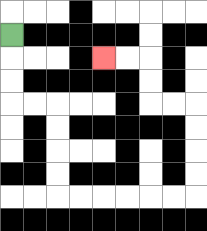{'start': '[0, 1]', 'end': '[4, 2]', 'path_directions': 'D,D,D,R,R,D,D,D,D,R,R,R,R,R,R,U,U,U,U,L,L,U,U,L,L', 'path_coordinates': '[[0, 1], [0, 2], [0, 3], [0, 4], [1, 4], [2, 4], [2, 5], [2, 6], [2, 7], [2, 8], [3, 8], [4, 8], [5, 8], [6, 8], [7, 8], [8, 8], [8, 7], [8, 6], [8, 5], [8, 4], [7, 4], [6, 4], [6, 3], [6, 2], [5, 2], [4, 2]]'}